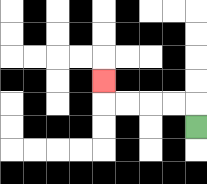{'start': '[8, 5]', 'end': '[4, 3]', 'path_directions': 'U,L,L,L,L,U', 'path_coordinates': '[[8, 5], [8, 4], [7, 4], [6, 4], [5, 4], [4, 4], [4, 3]]'}